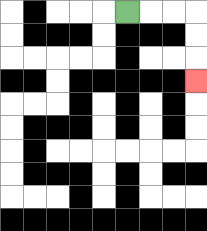{'start': '[5, 0]', 'end': '[8, 3]', 'path_directions': 'R,R,R,D,D,D', 'path_coordinates': '[[5, 0], [6, 0], [7, 0], [8, 0], [8, 1], [8, 2], [8, 3]]'}